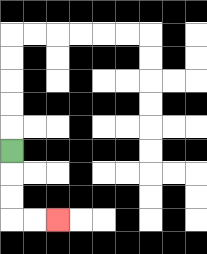{'start': '[0, 6]', 'end': '[2, 9]', 'path_directions': 'D,D,D,R,R', 'path_coordinates': '[[0, 6], [0, 7], [0, 8], [0, 9], [1, 9], [2, 9]]'}